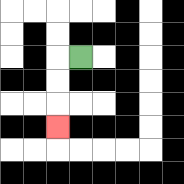{'start': '[3, 2]', 'end': '[2, 5]', 'path_directions': 'L,D,D,D', 'path_coordinates': '[[3, 2], [2, 2], [2, 3], [2, 4], [2, 5]]'}